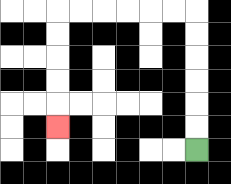{'start': '[8, 6]', 'end': '[2, 5]', 'path_directions': 'U,U,U,U,U,U,L,L,L,L,L,L,D,D,D,D,D', 'path_coordinates': '[[8, 6], [8, 5], [8, 4], [8, 3], [8, 2], [8, 1], [8, 0], [7, 0], [6, 0], [5, 0], [4, 0], [3, 0], [2, 0], [2, 1], [2, 2], [2, 3], [2, 4], [2, 5]]'}